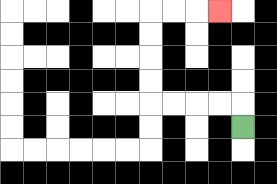{'start': '[10, 5]', 'end': '[9, 0]', 'path_directions': 'U,L,L,L,L,U,U,U,U,R,R,R', 'path_coordinates': '[[10, 5], [10, 4], [9, 4], [8, 4], [7, 4], [6, 4], [6, 3], [6, 2], [6, 1], [6, 0], [7, 0], [8, 0], [9, 0]]'}